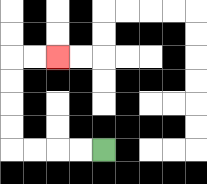{'start': '[4, 6]', 'end': '[2, 2]', 'path_directions': 'L,L,L,L,U,U,U,U,R,R', 'path_coordinates': '[[4, 6], [3, 6], [2, 6], [1, 6], [0, 6], [0, 5], [0, 4], [0, 3], [0, 2], [1, 2], [2, 2]]'}